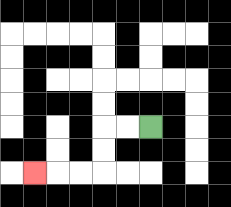{'start': '[6, 5]', 'end': '[1, 7]', 'path_directions': 'L,L,D,D,L,L,L', 'path_coordinates': '[[6, 5], [5, 5], [4, 5], [4, 6], [4, 7], [3, 7], [2, 7], [1, 7]]'}